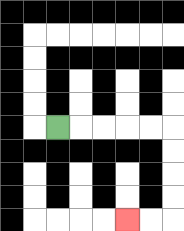{'start': '[2, 5]', 'end': '[5, 9]', 'path_directions': 'R,R,R,R,R,D,D,D,D,L,L', 'path_coordinates': '[[2, 5], [3, 5], [4, 5], [5, 5], [6, 5], [7, 5], [7, 6], [7, 7], [7, 8], [7, 9], [6, 9], [5, 9]]'}